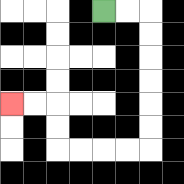{'start': '[4, 0]', 'end': '[0, 4]', 'path_directions': 'R,R,D,D,D,D,D,D,L,L,L,L,U,U,L,L', 'path_coordinates': '[[4, 0], [5, 0], [6, 0], [6, 1], [6, 2], [6, 3], [6, 4], [6, 5], [6, 6], [5, 6], [4, 6], [3, 6], [2, 6], [2, 5], [2, 4], [1, 4], [0, 4]]'}